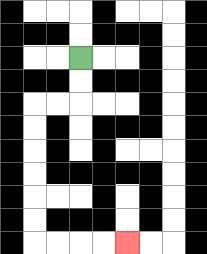{'start': '[3, 2]', 'end': '[5, 10]', 'path_directions': 'D,D,L,L,D,D,D,D,D,D,R,R,R,R', 'path_coordinates': '[[3, 2], [3, 3], [3, 4], [2, 4], [1, 4], [1, 5], [1, 6], [1, 7], [1, 8], [1, 9], [1, 10], [2, 10], [3, 10], [4, 10], [5, 10]]'}